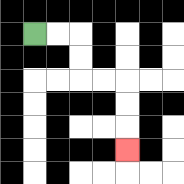{'start': '[1, 1]', 'end': '[5, 6]', 'path_directions': 'R,R,D,D,R,R,D,D,D', 'path_coordinates': '[[1, 1], [2, 1], [3, 1], [3, 2], [3, 3], [4, 3], [5, 3], [5, 4], [5, 5], [5, 6]]'}